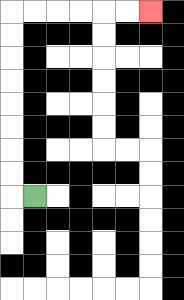{'start': '[1, 8]', 'end': '[6, 0]', 'path_directions': 'L,U,U,U,U,U,U,U,U,R,R,R,R,R,R', 'path_coordinates': '[[1, 8], [0, 8], [0, 7], [0, 6], [0, 5], [0, 4], [0, 3], [0, 2], [0, 1], [0, 0], [1, 0], [2, 0], [3, 0], [4, 0], [5, 0], [6, 0]]'}